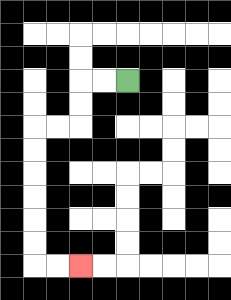{'start': '[5, 3]', 'end': '[3, 11]', 'path_directions': 'L,L,D,D,L,L,D,D,D,D,D,D,R,R', 'path_coordinates': '[[5, 3], [4, 3], [3, 3], [3, 4], [3, 5], [2, 5], [1, 5], [1, 6], [1, 7], [1, 8], [1, 9], [1, 10], [1, 11], [2, 11], [3, 11]]'}